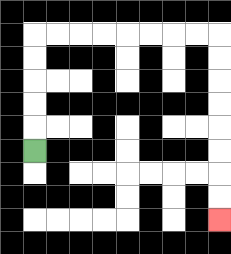{'start': '[1, 6]', 'end': '[9, 9]', 'path_directions': 'U,U,U,U,U,R,R,R,R,R,R,R,R,D,D,D,D,D,D,D,D', 'path_coordinates': '[[1, 6], [1, 5], [1, 4], [1, 3], [1, 2], [1, 1], [2, 1], [3, 1], [4, 1], [5, 1], [6, 1], [7, 1], [8, 1], [9, 1], [9, 2], [9, 3], [9, 4], [9, 5], [9, 6], [9, 7], [9, 8], [9, 9]]'}